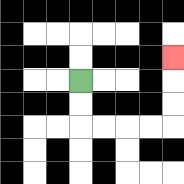{'start': '[3, 3]', 'end': '[7, 2]', 'path_directions': 'D,D,R,R,R,R,U,U,U', 'path_coordinates': '[[3, 3], [3, 4], [3, 5], [4, 5], [5, 5], [6, 5], [7, 5], [7, 4], [7, 3], [7, 2]]'}